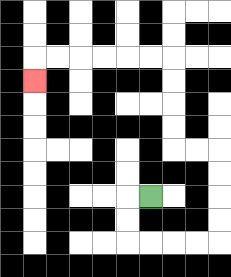{'start': '[6, 8]', 'end': '[1, 3]', 'path_directions': 'L,D,D,R,R,R,R,U,U,U,U,L,L,U,U,U,U,L,L,L,L,L,L,D', 'path_coordinates': '[[6, 8], [5, 8], [5, 9], [5, 10], [6, 10], [7, 10], [8, 10], [9, 10], [9, 9], [9, 8], [9, 7], [9, 6], [8, 6], [7, 6], [7, 5], [7, 4], [7, 3], [7, 2], [6, 2], [5, 2], [4, 2], [3, 2], [2, 2], [1, 2], [1, 3]]'}